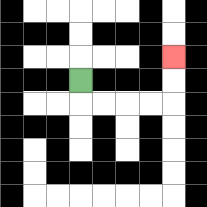{'start': '[3, 3]', 'end': '[7, 2]', 'path_directions': 'D,R,R,R,R,U,U', 'path_coordinates': '[[3, 3], [3, 4], [4, 4], [5, 4], [6, 4], [7, 4], [7, 3], [7, 2]]'}